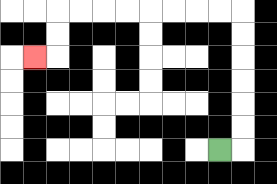{'start': '[9, 6]', 'end': '[1, 2]', 'path_directions': 'R,U,U,U,U,U,U,L,L,L,L,L,L,L,L,D,D,L', 'path_coordinates': '[[9, 6], [10, 6], [10, 5], [10, 4], [10, 3], [10, 2], [10, 1], [10, 0], [9, 0], [8, 0], [7, 0], [6, 0], [5, 0], [4, 0], [3, 0], [2, 0], [2, 1], [2, 2], [1, 2]]'}